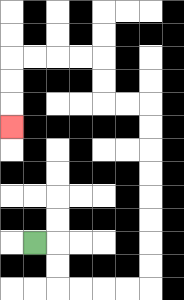{'start': '[1, 10]', 'end': '[0, 5]', 'path_directions': 'R,D,D,R,R,R,R,U,U,U,U,U,U,U,U,L,L,U,U,L,L,L,L,D,D,D', 'path_coordinates': '[[1, 10], [2, 10], [2, 11], [2, 12], [3, 12], [4, 12], [5, 12], [6, 12], [6, 11], [6, 10], [6, 9], [6, 8], [6, 7], [6, 6], [6, 5], [6, 4], [5, 4], [4, 4], [4, 3], [4, 2], [3, 2], [2, 2], [1, 2], [0, 2], [0, 3], [0, 4], [0, 5]]'}